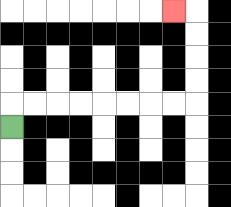{'start': '[0, 5]', 'end': '[7, 0]', 'path_directions': 'U,R,R,R,R,R,R,R,R,U,U,U,U,L', 'path_coordinates': '[[0, 5], [0, 4], [1, 4], [2, 4], [3, 4], [4, 4], [5, 4], [6, 4], [7, 4], [8, 4], [8, 3], [8, 2], [8, 1], [8, 0], [7, 0]]'}